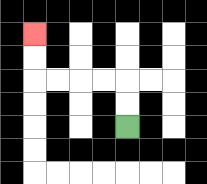{'start': '[5, 5]', 'end': '[1, 1]', 'path_directions': 'U,U,L,L,L,L,U,U', 'path_coordinates': '[[5, 5], [5, 4], [5, 3], [4, 3], [3, 3], [2, 3], [1, 3], [1, 2], [1, 1]]'}